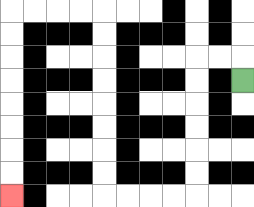{'start': '[10, 3]', 'end': '[0, 8]', 'path_directions': 'U,L,L,D,D,D,D,D,D,L,L,L,L,U,U,U,U,U,U,U,U,L,L,L,L,D,D,D,D,D,D,D,D', 'path_coordinates': '[[10, 3], [10, 2], [9, 2], [8, 2], [8, 3], [8, 4], [8, 5], [8, 6], [8, 7], [8, 8], [7, 8], [6, 8], [5, 8], [4, 8], [4, 7], [4, 6], [4, 5], [4, 4], [4, 3], [4, 2], [4, 1], [4, 0], [3, 0], [2, 0], [1, 0], [0, 0], [0, 1], [0, 2], [0, 3], [0, 4], [0, 5], [0, 6], [0, 7], [0, 8]]'}